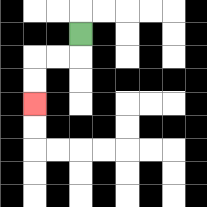{'start': '[3, 1]', 'end': '[1, 4]', 'path_directions': 'D,L,L,D,D', 'path_coordinates': '[[3, 1], [3, 2], [2, 2], [1, 2], [1, 3], [1, 4]]'}